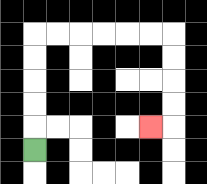{'start': '[1, 6]', 'end': '[6, 5]', 'path_directions': 'U,U,U,U,U,R,R,R,R,R,R,D,D,D,D,L', 'path_coordinates': '[[1, 6], [1, 5], [1, 4], [1, 3], [1, 2], [1, 1], [2, 1], [3, 1], [4, 1], [5, 1], [6, 1], [7, 1], [7, 2], [7, 3], [7, 4], [7, 5], [6, 5]]'}